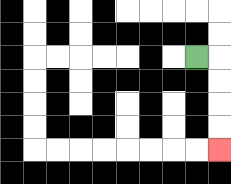{'start': '[8, 2]', 'end': '[9, 6]', 'path_directions': 'R,D,D,D,D', 'path_coordinates': '[[8, 2], [9, 2], [9, 3], [9, 4], [9, 5], [9, 6]]'}